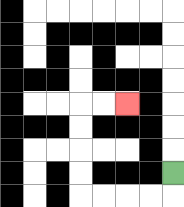{'start': '[7, 7]', 'end': '[5, 4]', 'path_directions': 'D,L,L,L,L,U,U,U,U,R,R', 'path_coordinates': '[[7, 7], [7, 8], [6, 8], [5, 8], [4, 8], [3, 8], [3, 7], [3, 6], [3, 5], [3, 4], [4, 4], [5, 4]]'}